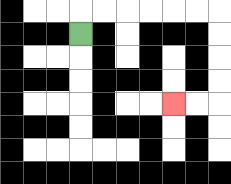{'start': '[3, 1]', 'end': '[7, 4]', 'path_directions': 'U,R,R,R,R,R,R,D,D,D,D,L,L', 'path_coordinates': '[[3, 1], [3, 0], [4, 0], [5, 0], [6, 0], [7, 0], [8, 0], [9, 0], [9, 1], [9, 2], [9, 3], [9, 4], [8, 4], [7, 4]]'}